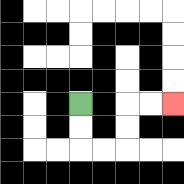{'start': '[3, 4]', 'end': '[7, 4]', 'path_directions': 'D,D,R,R,U,U,R,R', 'path_coordinates': '[[3, 4], [3, 5], [3, 6], [4, 6], [5, 6], [5, 5], [5, 4], [6, 4], [7, 4]]'}